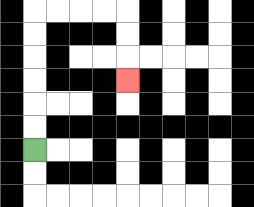{'start': '[1, 6]', 'end': '[5, 3]', 'path_directions': 'U,U,U,U,U,U,R,R,R,R,D,D,D', 'path_coordinates': '[[1, 6], [1, 5], [1, 4], [1, 3], [1, 2], [1, 1], [1, 0], [2, 0], [3, 0], [4, 0], [5, 0], [5, 1], [5, 2], [5, 3]]'}